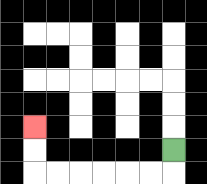{'start': '[7, 6]', 'end': '[1, 5]', 'path_directions': 'D,L,L,L,L,L,L,U,U', 'path_coordinates': '[[7, 6], [7, 7], [6, 7], [5, 7], [4, 7], [3, 7], [2, 7], [1, 7], [1, 6], [1, 5]]'}